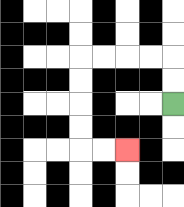{'start': '[7, 4]', 'end': '[5, 6]', 'path_directions': 'U,U,L,L,L,L,D,D,D,D,R,R', 'path_coordinates': '[[7, 4], [7, 3], [7, 2], [6, 2], [5, 2], [4, 2], [3, 2], [3, 3], [3, 4], [3, 5], [3, 6], [4, 6], [5, 6]]'}